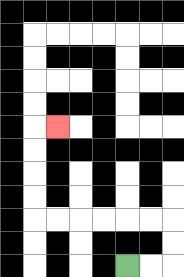{'start': '[5, 11]', 'end': '[2, 5]', 'path_directions': 'R,R,U,U,L,L,L,L,L,L,U,U,U,U,R', 'path_coordinates': '[[5, 11], [6, 11], [7, 11], [7, 10], [7, 9], [6, 9], [5, 9], [4, 9], [3, 9], [2, 9], [1, 9], [1, 8], [1, 7], [1, 6], [1, 5], [2, 5]]'}